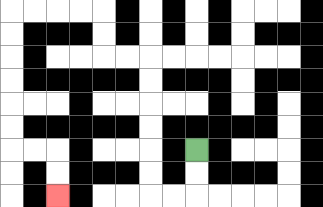{'start': '[8, 6]', 'end': '[2, 8]', 'path_directions': 'D,D,L,L,U,U,U,U,U,U,L,L,U,U,L,L,L,L,D,D,D,D,D,D,R,R,D,D', 'path_coordinates': '[[8, 6], [8, 7], [8, 8], [7, 8], [6, 8], [6, 7], [6, 6], [6, 5], [6, 4], [6, 3], [6, 2], [5, 2], [4, 2], [4, 1], [4, 0], [3, 0], [2, 0], [1, 0], [0, 0], [0, 1], [0, 2], [0, 3], [0, 4], [0, 5], [0, 6], [1, 6], [2, 6], [2, 7], [2, 8]]'}